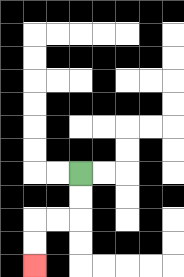{'start': '[3, 7]', 'end': '[1, 11]', 'path_directions': 'D,D,L,L,D,D', 'path_coordinates': '[[3, 7], [3, 8], [3, 9], [2, 9], [1, 9], [1, 10], [1, 11]]'}